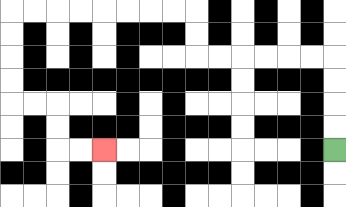{'start': '[14, 6]', 'end': '[4, 6]', 'path_directions': 'U,U,U,U,L,L,L,L,L,L,U,U,L,L,L,L,L,L,L,L,D,D,D,D,R,R,D,D,R,R', 'path_coordinates': '[[14, 6], [14, 5], [14, 4], [14, 3], [14, 2], [13, 2], [12, 2], [11, 2], [10, 2], [9, 2], [8, 2], [8, 1], [8, 0], [7, 0], [6, 0], [5, 0], [4, 0], [3, 0], [2, 0], [1, 0], [0, 0], [0, 1], [0, 2], [0, 3], [0, 4], [1, 4], [2, 4], [2, 5], [2, 6], [3, 6], [4, 6]]'}